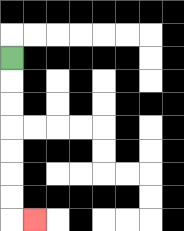{'start': '[0, 2]', 'end': '[1, 9]', 'path_directions': 'D,D,D,D,D,D,D,R', 'path_coordinates': '[[0, 2], [0, 3], [0, 4], [0, 5], [0, 6], [0, 7], [0, 8], [0, 9], [1, 9]]'}